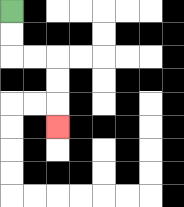{'start': '[0, 0]', 'end': '[2, 5]', 'path_directions': 'D,D,R,R,D,D,D', 'path_coordinates': '[[0, 0], [0, 1], [0, 2], [1, 2], [2, 2], [2, 3], [2, 4], [2, 5]]'}